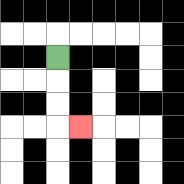{'start': '[2, 2]', 'end': '[3, 5]', 'path_directions': 'D,D,D,R', 'path_coordinates': '[[2, 2], [2, 3], [2, 4], [2, 5], [3, 5]]'}